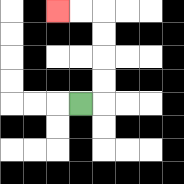{'start': '[3, 4]', 'end': '[2, 0]', 'path_directions': 'R,U,U,U,U,L,L', 'path_coordinates': '[[3, 4], [4, 4], [4, 3], [4, 2], [4, 1], [4, 0], [3, 0], [2, 0]]'}